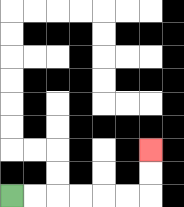{'start': '[0, 8]', 'end': '[6, 6]', 'path_directions': 'R,R,R,R,R,R,U,U', 'path_coordinates': '[[0, 8], [1, 8], [2, 8], [3, 8], [4, 8], [5, 8], [6, 8], [6, 7], [6, 6]]'}